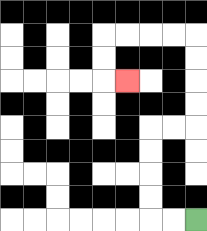{'start': '[8, 9]', 'end': '[5, 3]', 'path_directions': 'L,L,U,U,U,U,R,R,U,U,U,U,L,L,L,L,D,D,R', 'path_coordinates': '[[8, 9], [7, 9], [6, 9], [6, 8], [6, 7], [6, 6], [6, 5], [7, 5], [8, 5], [8, 4], [8, 3], [8, 2], [8, 1], [7, 1], [6, 1], [5, 1], [4, 1], [4, 2], [4, 3], [5, 3]]'}